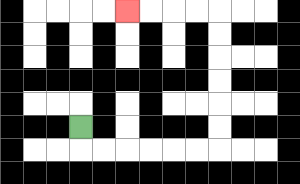{'start': '[3, 5]', 'end': '[5, 0]', 'path_directions': 'D,R,R,R,R,R,R,U,U,U,U,U,U,L,L,L,L', 'path_coordinates': '[[3, 5], [3, 6], [4, 6], [5, 6], [6, 6], [7, 6], [8, 6], [9, 6], [9, 5], [9, 4], [9, 3], [9, 2], [9, 1], [9, 0], [8, 0], [7, 0], [6, 0], [5, 0]]'}